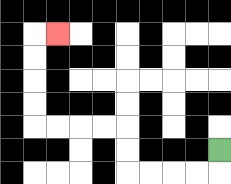{'start': '[9, 6]', 'end': '[2, 1]', 'path_directions': 'D,L,L,L,L,U,U,L,L,L,L,U,U,U,U,R', 'path_coordinates': '[[9, 6], [9, 7], [8, 7], [7, 7], [6, 7], [5, 7], [5, 6], [5, 5], [4, 5], [3, 5], [2, 5], [1, 5], [1, 4], [1, 3], [1, 2], [1, 1], [2, 1]]'}